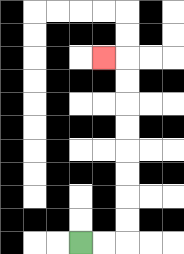{'start': '[3, 10]', 'end': '[4, 2]', 'path_directions': 'R,R,U,U,U,U,U,U,U,U,L', 'path_coordinates': '[[3, 10], [4, 10], [5, 10], [5, 9], [5, 8], [5, 7], [5, 6], [5, 5], [5, 4], [5, 3], [5, 2], [4, 2]]'}